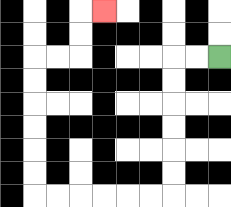{'start': '[9, 2]', 'end': '[4, 0]', 'path_directions': 'L,L,D,D,D,D,D,D,L,L,L,L,L,L,U,U,U,U,U,U,R,R,U,U,R', 'path_coordinates': '[[9, 2], [8, 2], [7, 2], [7, 3], [7, 4], [7, 5], [7, 6], [7, 7], [7, 8], [6, 8], [5, 8], [4, 8], [3, 8], [2, 8], [1, 8], [1, 7], [1, 6], [1, 5], [1, 4], [1, 3], [1, 2], [2, 2], [3, 2], [3, 1], [3, 0], [4, 0]]'}